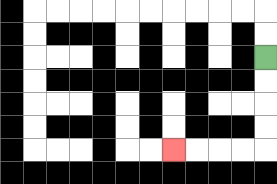{'start': '[11, 2]', 'end': '[7, 6]', 'path_directions': 'D,D,D,D,L,L,L,L', 'path_coordinates': '[[11, 2], [11, 3], [11, 4], [11, 5], [11, 6], [10, 6], [9, 6], [8, 6], [7, 6]]'}